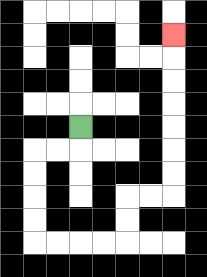{'start': '[3, 5]', 'end': '[7, 1]', 'path_directions': 'D,L,L,D,D,D,D,R,R,R,R,U,U,R,R,U,U,U,U,U,U,U', 'path_coordinates': '[[3, 5], [3, 6], [2, 6], [1, 6], [1, 7], [1, 8], [1, 9], [1, 10], [2, 10], [3, 10], [4, 10], [5, 10], [5, 9], [5, 8], [6, 8], [7, 8], [7, 7], [7, 6], [7, 5], [7, 4], [7, 3], [7, 2], [7, 1]]'}